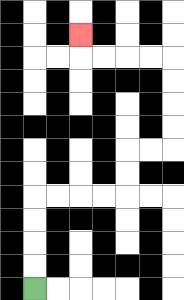{'start': '[1, 12]', 'end': '[3, 1]', 'path_directions': 'U,U,U,U,R,R,R,R,U,U,R,R,U,U,U,U,L,L,L,L,U', 'path_coordinates': '[[1, 12], [1, 11], [1, 10], [1, 9], [1, 8], [2, 8], [3, 8], [4, 8], [5, 8], [5, 7], [5, 6], [6, 6], [7, 6], [7, 5], [7, 4], [7, 3], [7, 2], [6, 2], [5, 2], [4, 2], [3, 2], [3, 1]]'}